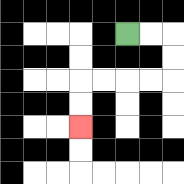{'start': '[5, 1]', 'end': '[3, 5]', 'path_directions': 'R,R,D,D,L,L,L,L,D,D', 'path_coordinates': '[[5, 1], [6, 1], [7, 1], [7, 2], [7, 3], [6, 3], [5, 3], [4, 3], [3, 3], [3, 4], [3, 5]]'}